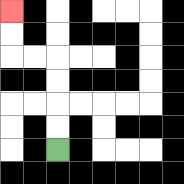{'start': '[2, 6]', 'end': '[0, 0]', 'path_directions': 'U,U,U,U,L,L,U,U', 'path_coordinates': '[[2, 6], [2, 5], [2, 4], [2, 3], [2, 2], [1, 2], [0, 2], [0, 1], [0, 0]]'}